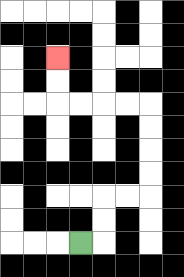{'start': '[3, 10]', 'end': '[2, 2]', 'path_directions': 'R,U,U,R,R,U,U,U,U,L,L,L,L,U,U', 'path_coordinates': '[[3, 10], [4, 10], [4, 9], [4, 8], [5, 8], [6, 8], [6, 7], [6, 6], [6, 5], [6, 4], [5, 4], [4, 4], [3, 4], [2, 4], [2, 3], [2, 2]]'}